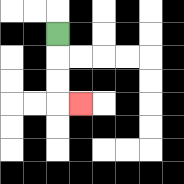{'start': '[2, 1]', 'end': '[3, 4]', 'path_directions': 'D,D,D,R', 'path_coordinates': '[[2, 1], [2, 2], [2, 3], [2, 4], [3, 4]]'}